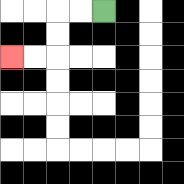{'start': '[4, 0]', 'end': '[0, 2]', 'path_directions': 'L,L,D,D,L,L', 'path_coordinates': '[[4, 0], [3, 0], [2, 0], [2, 1], [2, 2], [1, 2], [0, 2]]'}